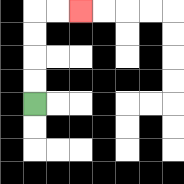{'start': '[1, 4]', 'end': '[3, 0]', 'path_directions': 'U,U,U,U,R,R', 'path_coordinates': '[[1, 4], [1, 3], [1, 2], [1, 1], [1, 0], [2, 0], [3, 0]]'}